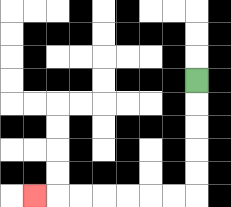{'start': '[8, 3]', 'end': '[1, 8]', 'path_directions': 'D,D,D,D,D,L,L,L,L,L,L,L', 'path_coordinates': '[[8, 3], [8, 4], [8, 5], [8, 6], [8, 7], [8, 8], [7, 8], [6, 8], [5, 8], [4, 8], [3, 8], [2, 8], [1, 8]]'}